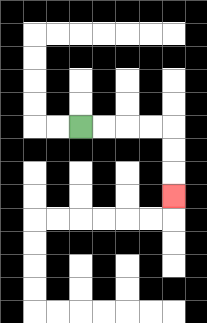{'start': '[3, 5]', 'end': '[7, 8]', 'path_directions': 'R,R,R,R,D,D,D', 'path_coordinates': '[[3, 5], [4, 5], [5, 5], [6, 5], [7, 5], [7, 6], [7, 7], [7, 8]]'}